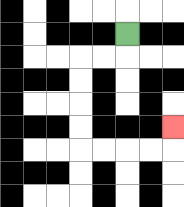{'start': '[5, 1]', 'end': '[7, 5]', 'path_directions': 'D,L,L,D,D,D,D,R,R,R,R,U', 'path_coordinates': '[[5, 1], [5, 2], [4, 2], [3, 2], [3, 3], [3, 4], [3, 5], [3, 6], [4, 6], [5, 6], [6, 6], [7, 6], [7, 5]]'}